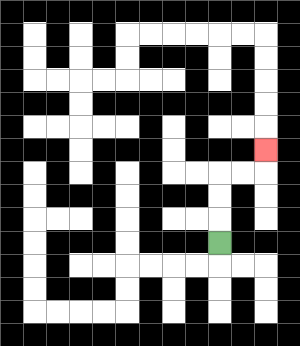{'start': '[9, 10]', 'end': '[11, 6]', 'path_directions': 'U,U,U,R,R,U', 'path_coordinates': '[[9, 10], [9, 9], [9, 8], [9, 7], [10, 7], [11, 7], [11, 6]]'}